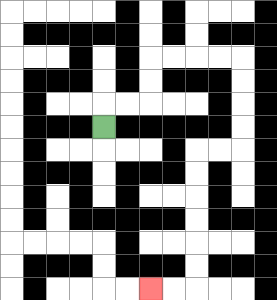{'start': '[4, 5]', 'end': '[6, 12]', 'path_directions': 'U,R,R,U,U,R,R,R,R,D,D,D,D,L,L,D,D,D,D,D,D,L,L', 'path_coordinates': '[[4, 5], [4, 4], [5, 4], [6, 4], [6, 3], [6, 2], [7, 2], [8, 2], [9, 2], [10, 2], [10, 3], [10, 4], [10, 5], [10, 6], [9, 6], [8, 6], [8, 7], [8, 8], [8, 9], [8, 10], [8, 11], [8, 12], [7, 12], [6, 12]]'}